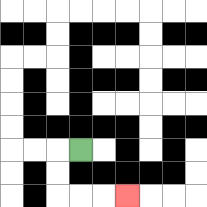{'start': '[3, 6]', 'end': '[5, 8]', 'path_directions': 'L,D,D,R,R,R', 'path_coordinates': '[[3, 6], [2, 6], [2, 7], [2, 8], [3, 8], [4, 8], [5, 8]]'}